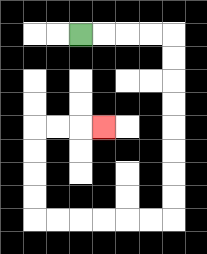{'start': '[3, 1]', 'end': '[4, 5]', 'path_directions': 'R,R,R,R,D,D,D,D,D,D,D,D,L,L,L,L,L,L,U,U,U,U,R,R,R', 'path_coordinates': '[[3, 1], [4, 1], [5, 1], [6, 1], [7, 1], [7, 2], [7, 3], [7, 4], [7, 5], [7, 6], [7, 7], [7, 8], [7, 9], [6, 9], [5, 9], [4, 9], [3, 9], [2, 9], [1, 9], [1, 8], [1, 7], [1, 6], [1, 5], [2, 5], [3, 5], [4, 5]]'}